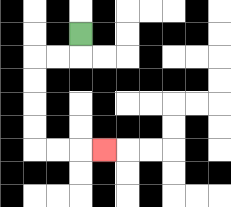{'start': '[3, 1]', 'end': '[4, 6]', 'path_directions': 'D,L,L,D,D,D,D,R,R,R', 'path_coordinates': '[[3, 1], [3, 2], [2, 2], [1, 2], [1, 3], [1, 4], [1, 5], [1, 6], [2, 6], [3, 6], [4, 6]]'}